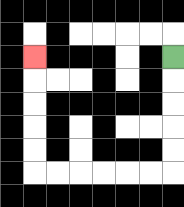{'start': '[7, 2]', 'end': '[1, 2]', 'path_directions': 'D,D,D,D,D,L,L,L,L,L,L,U,U,U,U,U', 'path_coordinates': '[[7, 2], [7, 3], [7, 4], [7, 5], [7, 6], [7, 7], [6, 7], [5, 7], [4, 7], [3, 7], [2, 7], [1, 7], [1, 6], [1, 5], [1, 4], [1, 3], [1, 2]]'}